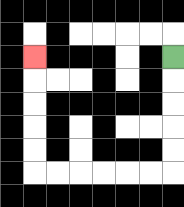{'start': '[7, 2]', 'end': '[1, 2]', 'path_directions': 'D,D,D,D,D,L,L,L,L,L,L,U,U,U,U,U', 'path_coordinates': '[[7, 2], [7, 3], [7, 4], [7, 5], [7, 6], [7, 7], [6, 7], [5, 7], [4, 7], [3, 7], [2, 7], [1, 7], [1, 6], [1, 5], [1, 4], [1, 3], [1, 2]]'}